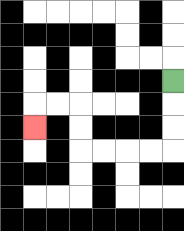{'start': '[7, 3]', 'end': '[1, 5]', 'path_directions': 'D,D,D,L,L,L,L,U,U,L,L,D', 'path_coordinates': '[[7, 3], [7, 4], [7, 5], [7, 6], [6, 6], [5, 6], [4, 6], [3, 6], [3, 5], [3, 4], [2, 4], [1, 4], [1, 5]]'}